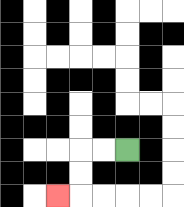{'start': '[5, 6]', 'end': '[2, 8]', 'path_directions': 'L,L,D,D,L', 'path_coordinates': '[[5, 6], [4, 6], [3, 6], [3, 7], [3, 8], [2, 8]]'}